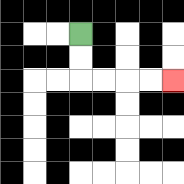{'start': '[3, 1]', 'end': '[7, 3]', 'path_directions': 'D,D,R,R,R,R', 'path_coordinates': '[[3, 1], [3, 2], [3, 3], [4, 3], [5, 3], [6, 3], [7, 3]]'}